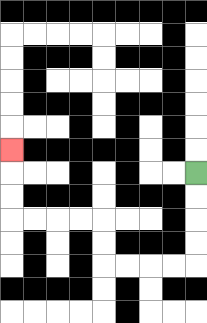{'start': '[8, 7]', 'end': '[0, 6]', 'path_directions': 'D,D,D,D,L,L,L,L,U,U,L,L,L,L,U,U,U', 'path_coordinates': '[[8, 7], [8, 8], [8, 9], [8, 10], [8, 11], [7, 11], [6, 11], [5, 11], [4, 11], [4, 10], [4, 9], [3, 9], [2, 9], [1, 9], [0, 9], [0, 8], [0, 7], [0, 6]]'}